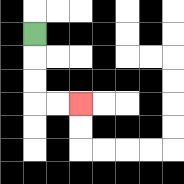{'start': '[1, 1]', 'end': '[3, 4]', 'path_directions': 'D,D,D,R,R', 'path_coordinates': '[[1, 1], [1, 2], [1, 3], [1, 4], [2, 4], [3, 4]]'}